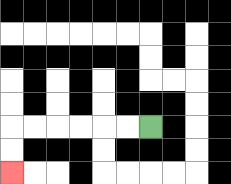{'start': '[6, 5]', 'end': '[0, 7]', 'path_directions': 'L,L,L,L,L,L,D,D', 'path_coordinates': '[[6, 5], [5, 5], [4, 5], [3, 5], [2, 5], [1, 5], [0, 5], [0, 6], [0, 7]]'}